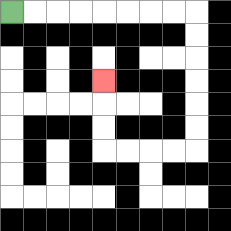{'start': '[0, 0]', 'end': '[4, 3]', 'path_directions': 'R,R,R,R,R,R,R,R,D,D,D,D,D,D,L,L,L,L,U,U,U', 'path_coordinates': '[[0, 0], [1, 0], [2, 0], [3, 0], [4, 0], [5, 0], [6, 0], [7, 0], [8, 0], [8, 1], [8, 2], [8, 3], [8, 4], [8, 5], [8, 6], [7, 6], [6, 6], [5, 6], [4, 6], [4, 5], [4, 4], [4, 3]]'}